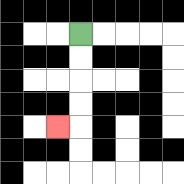{'start': '[3, 1]', 'end': '[2, 5]', 'path_directions': 'D,D,D,D,L', 'path_coordinates': '[[3, 1], [3, 2], [3, 3], [3, 4], [3, 5], [2, 5]]'}